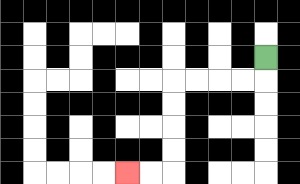{'start': '[11, 2]', 'end': '[5, 7]', 'path_directions': 'D,L,L,L,L,D,D,D,D,L,L', 'path_coordinates': '[[11, 2], [11, 3], [10, 3], [9, 3], [8, 3], [7, 3], [7, 4], [7, 5], [7, 6], [7, 7], [6, 7], [5, 7]]'}